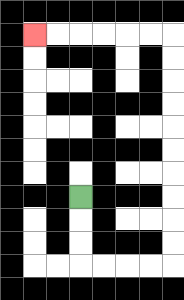{'start': '[3, 8]', 'end': '[1, 1]', 'path_directions': 'D,D,D,R,R,R,R,U,U,U,U,U,U,U,U,U,U,L,L,L,L,L,L', 'path_coordinates': '[[3, 8], [3, 9], [3, 10], [3, 11], [4, 11], [5, 11], [6, 11], [7, 11], [7, 10], [7, 9], [7, 8], [7, 7], [7, 6], [7, 5], [7, 4], [7, 3], [7, 2], [7, 1], [6, 1], [5, 1], [4, 1], [3, 1], [2, 1], [1, 1]]'}